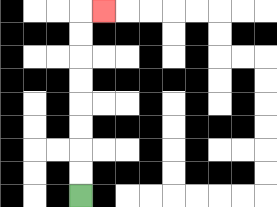{'start': '[3, 8]', 'end': '[4, 0]', 'path_directions': 'U,U,U,U,U,U,U,U,R', 'path_coordinates': '[[3, 8], [3, 7], [3, 6], [3, 5], [3, 4], [3, 3], [3, 2], [3, 1], [3, 0], [4, 0]]'}